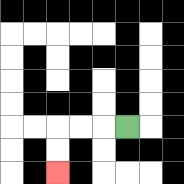{'start': '[5, 5]', 'end': '[2, 7]', 'path_directions': 'L,L,L,D,D', 'path_coordinates': '[[5, 5], [4, 5], [3, 5], [2, 5], [2, 6], [2, 7]]'}